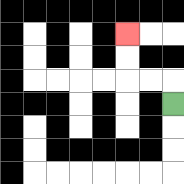{'start': '[7, 4]', 'end': '[5, 1]', 'path_directions': 'U,L,L,U,U', 'path_coordinates': '[[7, 4], [7, 3], [6, 3], [5, 3], [5, 2], [5, 1]]'}